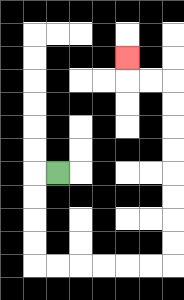{'start': '[2, 7]', 'end': '[5, 2]', 'path_directions': 'L,D,D,D,D,R,R,R,R,R,R,U,U,U,U,U,U,U,U,L,L,U', 'path_coordinates': '[[2, 7], [1, 7], [1, 8], [1, 9], [1, 10], [1, 11], [2, 11], [3, 11], [4, 11], [5, 11], [6, 11], [7, 11], [7, 10], [7, 9], [7, 8], [7, 7], [7, 6], [7, 5], [7, 4], [7, 3], [6, 3], [5, 3], [5, 2]]'}